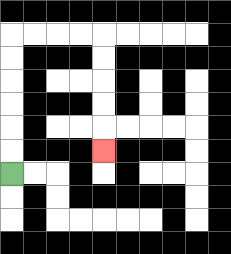{'start': '[0, 7]', 'end': '[4, 6]', 'path_directions': 'U,U,U,U,U,U,R,R,R,R,D,D,D,D,D', 'path_coordinates': '[[0, 7], [0, 6], [0, 5], [0, 4], [0, 3], [0, 2], [0, 1], [1, 1], [2, 1], [3, 1], [4, 1], [4, 2], [4, 3], [4, 4], [4, 5], [4, 6]]'}